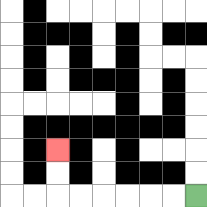{'start': '[8, 8]', 'end': '[2, 6]', 'path_directions': 'L,L,L,L,L,L,U,U', 'path_coordinates': '[[8, 8], [7, 8], [6, 8], [5, 8], [4, 8], [3, 8], [2, 8], [2, 7], [2, 6]]'}